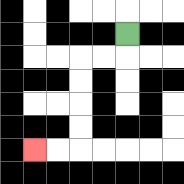{'start': '[5, 1]', 'end': '[1, 6]', 'path_directions': 'D,L,L,D,D,D,D,L,L', 'path_coordinates': '[[5, 1], [5, 2], [4, 2], [3, 2], [3, 3], [3, 4], [3, 5], [3, 6], [2, 6], [1, 6]]'}